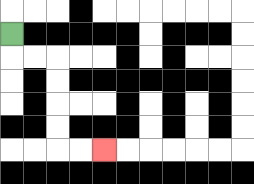{'start': '[0, 1]', 'end': '[4, 6]', 'path_directions': 'D,R,R,D,D,D,D,R,R', 'path_coordinates': '[[0, 1], [0, 2], [1, 2], [2, 2], [2, 3], [2, 4], [2, 5], [2, 6], [3, 6], [4, 6]]'}